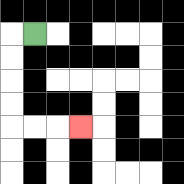{'start': '[1, 1]', 'end': '[3, 5]', 'path_directions': 'L,D,D,D,D,R,R,R', 'path_coordinates': '[[1, 1], [0, 1], [0, 2], [0, 3], [0, 4], [0, 5], [1, 5], [2, 5], [3, 5]]'}